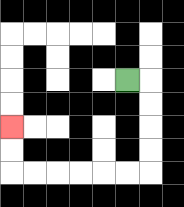{'start': '[5, 3]', 'end': '[0, 5]', 'path_directions': 'R,D,D,D,D,L,L,L,L,L,L,U,U', 'path_coordinates': '[[5, 3], [6, 3], [6, 4], [6, 5], [6, 6], [6, 7], [5, 7], [4, 7], [3, 7], [2, 7], [1, 7], [0, 7], [0, 6], [0, 5]]'}